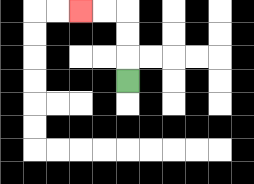{'start': '[5, 3]', 'end': '[3, 0]', 'path_directions': 'U,U,U,L,L', 'path_coordinates': '[[5, 3], [5, 2], [5, 1], [5, 0], [4, 0], [3, 0]]'}